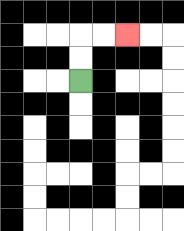{'start': '[3, 3]', 'end': '[5, 1]', 'path_directions': 'U,U,R,R', 'path_coordinates': '[[3, 3], [3, 2], [3, 1], [4, 1], [5, 1]]'}